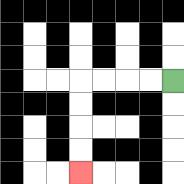{'start': '[7, 3]', 'end': '[3, 7]', 'path_directions': 'L,L,L,L,D,D,D,D', 'path_coordinates': '[[7, 3], [6, 3], [5, 3], [4, 3], [3, 3], [3, 4], [3, 5], [3, 6], [3, 7]]'}